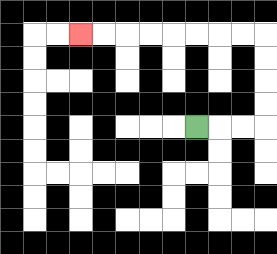{'start': '[8, 5]', 'end': '[3, 1]', 'path_directions': 'R,R,R,U,U,U,U,L,L,L,L,L,L,L,L', 'path_coordinates': '[[8, 5], [9, 5], [10, 5], [11, 5], [11, 4], [11, 3], [11, 2], [11, 1], [10, 1], [9, 1], [8, 1], [7, 1], [6, 1], [5, 1], [4, 1], [3, 1]]'}